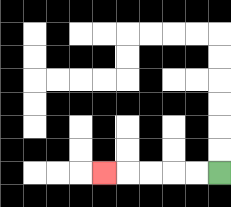{'start': '[9, 7]', 'end': '[4, 7]', 'path_directions': 'L,L,L,L,L', 'path_coordinates': '[[9, 7], [8, 7], [7, 7], [6, 7], [5, 7], [4, 7]]'}